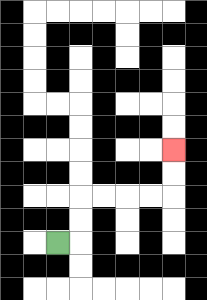{'start': '[2, 10]', 'end': '[7, 6]', 'path_directions': 'R,U,U,R,R,R,R,U,U', 'path_coordinates': '[[2, 10], [3, 10], [3, 9], [3, 8], [4, 8], [5, 8], [6, 8], [7, 8], [7, 7], [7, 6]]'}